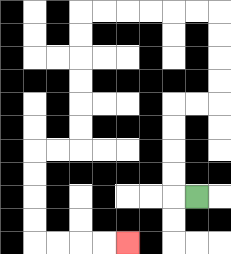{'start': '[8, 8]', 'end': '[5, 10]', 'path_directions': 'L,U,U,U,U,R,R,U,U,U,U,L,L,L,L,L,L,D,D,D,D,D,D,L,L,D,D,D,D,R,R,R,R', 'path_coordinates': '[[8, 8], [7, 8], [7, 7], [7, 6], [7, 5], [7, 4], [8, 4], [9, 4], [9, 3], [9, 2], [9, 1], [9, 0], [8, 0], [7, 0], [6, 0], [5, 0], [4, 0], [3, 0], [3, 1], [3, 2], [3, 3], [3, 4], [3, 5], [3, 6], [2, 6], [1, 6], [1, 7], [1, 8], [1, 9], [1, 10], [2, 10], [3, 10], [4, 10], [5, 10]]'}